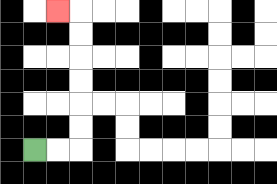{'start': '[1, 6]', 'end': '[2, 0]', 'path_directions': 'R,R,U,U,U,U,U,U,L', 'path_coordinates': '[[1, 6], [2, 6], [3, 6], [3, 5], [3, 4], [3, 3], [3, 2], [3, 1], [3, 0], [2, 0]]'}